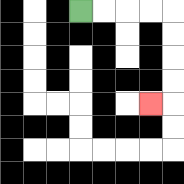{'start': '[3, 0]', 'end': '[6, 4]', 'path_directions': 'R,R,R,R,D,D,D,D,L', 'path_coordinates': '[[3, 0], [4, 0], [5, 0], [6, 0], [7, 0], [7, 1], [7, 2], [7, 3], [7, 4], [6, 4]]'}